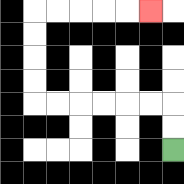{'start': '[7, 6]', 'end': '[6, 0]', 'path_directions': 'U,U,L,L,L,L,L,L,U,U,U,U,R,R,R,R,R', 'path_coordinates': '[[7, 6], [7, 5], [7, 4], [6, 4], [5, 4], [4, 4], [3, 4], [2, 4], [1, 4], [1, 3], [1, 2], [1, 1], [1, 0], [2, 0], [3, 0], [4, 0], [5, 0], [6, 0]]'}